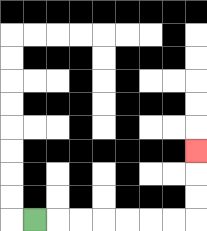{'start': '[1, 9]', 'end': '[8, 6]', 'path_directions': 'R,R,R,R,R,R,R,U,U,U', 'path_coordinates': '[[1, 9], [2, 9], [3, 9], [4, 9], [5, 9], [6, 9], [7, 9], [8, 9], [8, 8], [8, 7], [8, 6]]'}